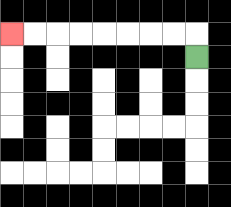{'start': '[8, 2]', 'end': '[0, 1]', 'path_directions': 'U,L,L,L,L,L,L,L,L', 'path_coordinates': '[[8, 2], [8, 1], [7, 1], [6, 1], [5, 1], [4, 1], [3, 1], [2, 1], [1, 1], [0, 1]]'}